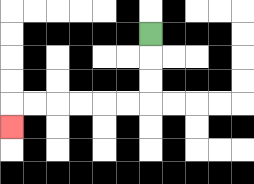{'start': '[6, 1]', 'end': '[0, 5]', 'path_directions': 'D,D,D,L,L,L,L,L,L,D', 'path_coordinates': '[[6, 1], [6, 2], [6, 3], [6, 4], [5, 4], [4, 4], [3, 4], [2, 4], [1, 4], [0, 4], [0, 5]]'}